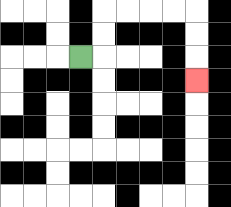{'start': '[3, 2]', 'end': '[8, 3]', 'path_directions': 'R,U,U,R,R,R,R,D,D,D', 'path_coordinates': '[[3, 2], [4, 2], [4, 1], [4, 0], [5, 0], [6, 0], [7, 0], [8, 0], [8, 1], [8, 2], [8, 3]]'}